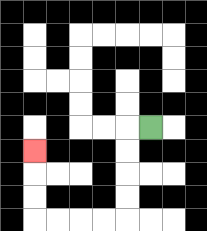{'start': '[6, 5]', 'end': '[1, 6]', 'path_directions': 'L,D,D,D,D,L,L,L,L,U,U,U', 'path_coordinates': '[[6, 5], [5, 5], [5, 6], [5, 7], [5, 8], [5, 9], [4, 9], [3, 9], [2, 9], [1, 9], [1, 8], [1, 7], [1, 6]]'}